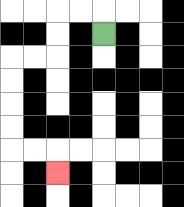{'start': '[4, 1]', 'end': '[2, 7]', 'path_directions': 'U,L,L,D,D,L,L,D,D,D,D,R,R,D', 'path_coordinates': '[[4, 1], [4, 0], [3, 0], [2, 0], [2, 1], [2, 2], [1, 2], [0, 2], [0, 3], [0, 4], [0, 5], [0, 6], [1, 6], [2, 6], [2, 7]]'}